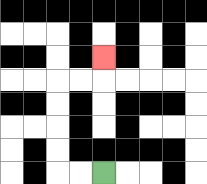{'start': '[4, 7]', 'end': '[4, 2]', 'path_directions': 'L,L,U,U,U,U,R,R,U', 'path_coordinates': '[[4, 7], [3, 7], [2, 7], [2, 6], [2, 5], [2, 4], [2, 3], [3, 3], [4, 3], [4, 2]]'}